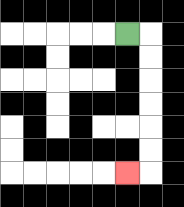{'start': '[5, 1]', 'end': '[5, 7]', 'path_directions': 'R,D,D,D,D,D,D,L', 'path_coordinates': '[[5, 1], [6, 1], [6, 2], [6, 3], [6, 4], [6, 5], [6, 6], [6, 7], [5, 7]]'}